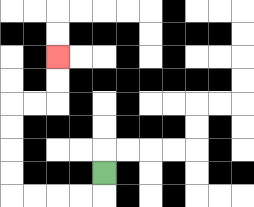{'start': '[4, 7]', 'end': '[2, 2]', 'path_directions': 'D,L,L,L,L,U,U,U,U,R,R,U,U', 'path_coordinates': '[[4, 7], [4, 8], [3, 8], [2, 8], [1, 8], [0, 8], [0, 7], [0, 6], [0, 5], [0, 4], [1, 4], [2, 4], [2, 3], [2, 2]]'}